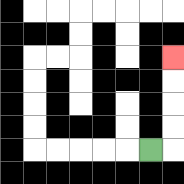{'start': '[6, 6]', 'end': '[7, 2]', 'path_directions': 'R,U,U,U,U', 'path_coordinates': '[[6, 6], [7, 6], [7, 5], [7, 4], [7, 3], [7, 2]]'}